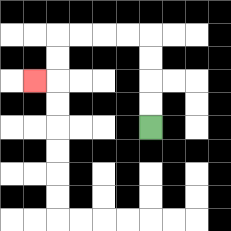{'start': '[6, 5]', 'end': '[1, 3]', 'path_directions': 'U,U,U,U,L,L,L,L,D,D,L', 'path_coordinates': '[[6, 5], [6, 4], [6, 3], [6, 2], [6, 1], [5, 1], [4, 1], [3, 1], [2, 1], [2, 2], [2, 3], [1, 3]]'}